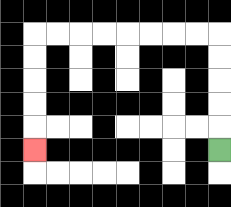{'start': '[9, 6]', 'end': '[1, 6]', 'path_directions': 'U,U,U,U,U,L,L,L,L,L,L,L,L,D,D,D,D,D', 'path_coordinates': '[[9, 6], [9, 5], [9, 4], [9, 3], [9, 2], [9, 1], [8, 1], [7, 1], [6, 1], [5, 1], [4, 1], [3, 1], [2, 1], [1, 1], [1, 2], [1, 3], [1, 4], [1, 5], [1, 6]]'}